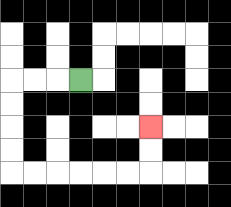{'start': '[3, 3]', 'end': '[6, 5]', 'path_directions': 'L,L,L,D,D,D,D,R,R,R,R,R,R,U,U', 'path_coordinates': '[[3, 3], [2, 3], [1, 3], [0, 3], [0, 4], [0, 5], [0, 6], [0, 7], [1, 7], [2, 7], [3, 7], [4, 7], [5, 7], [6, 7], [6, 6], [6, 5]]'}